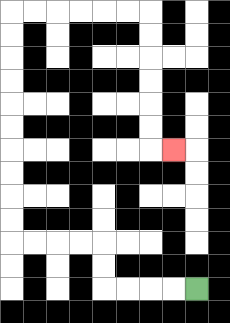{'start': '[8, 12]', 'end': '[7, 6]', 'path_directions': 'L,L,L,L,U,U,L,L,L,L,U,U,U,U,U,U,U,U,U,U,R,R,R,R,R,R,D,D,D,D,D,D,R', 'path_coordinates': '[[8, 12], [7, 12], [6, 12], [5, 12], [4, 12], [4, 11], [4, 10], [3, 10], [2, 10], [1, 10], [0, 10], [0, 9], [0, 8], [0, 7], [0, 6], [0, 5], [0, 4], [0, 3], [0, 2], [0, 1], [0, 0], [1, 0], [2, 0], [3, 0], [4, 0], [5, 0], [6, 0], [6, 1], [6, 2], [6, 3], [6, 4], [6, 5], [6, 6], [7, 6]]'}